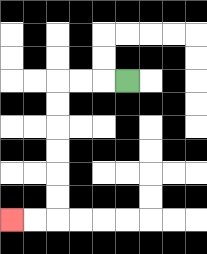{'start': '[5, 3]', 'end': '[0, 9]', 'path_directions': 'L,L,L,D,D,D,D,D,D,L,L', 'path_coordinates': '[[5, 3], [4, 3], [3, 3], [2, 3], [2, 4], [2, 5], [2, 6], [2, 7], [2, 8], [2, 9], [1, 9], [0, 9]]'}